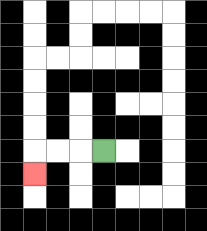{'start': '[4, 6]', 'end': '[1, 7]', 'path_directions': 'L,L,L,D', 'path_coordinates': '[[4, 6], [3, 6], [2, 6], [1, 6], [1, 7]]'}